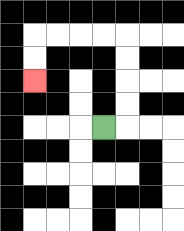{'start': '[4, 5]', 'end': '[1, 3]', 'path_directions': 'R,U,U,U,U,L,L,L,L,D,D', 'path_coordinates': '[[4, 5], [5, 5], [5, 4], [5, 3], [5, 2], [5, 1], [4, 1], [3, 1], [2, 1], [1, 1], [1, 2], [1, 3]]'}